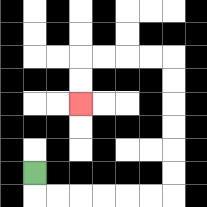{'start': '[1, 7]', 'end': '[3, 4]', 'path_directions': 'D,R,R,R,R,R,R,U,U,U,U,U,U,L,L,L,L,D,D', 'path_coordinates': '[[1, 7], [1, 8], [2, 8], [3, 8], [4, 8], [5, 8], [6, 8], [7, 8], [7, 7], [7, 6], [7, 5], [7, 4], [7, 3], [7, 2], [6, 2], [5, 2], [4, 2], [3, 2], [3, 3], [3, 4]]'}